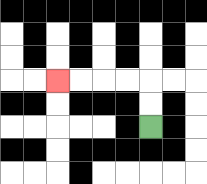{'start': '[6, 5]', 'end': '[2, 3]', 'path_directions': 'U,U,L,L,L,L', 'path_coordinates': '[[6, 5], [6, 4], [6, 3], [5, 3], [4, 3], [3, 3], [2, 3]]'}